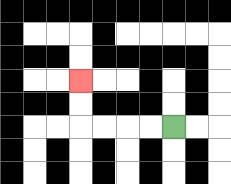{'start': '[7, 5]', 'end': '[3, 3]', 'path_directions': 'L,L,L,L,U,U', 'path_coordinates': '[[7, 5], [6, 5], [5, 5], [4, 5], [3, 5], [3, 4], [3, 3]]'}